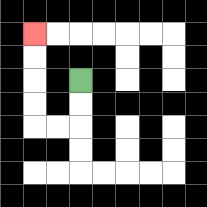{'start': '[3, 3]', 'end': '[1, 1]', 'path_directions': 'D,D,L,L,U,U,U,U', 'path_coordinates': '[[3, 3], [3, 4], [3, 5], [2, 5], [1, 5], [1, 4], [1, 3], [1, 2], [1, 1]]'}